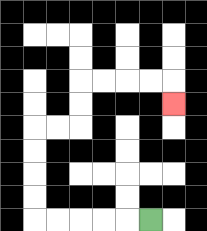{'start': '[6, 9]', 'end': '[7, 4]', 'path_directions': 'L,L,L,L,L,U,U,U,U,R,R,U,U,R,R,R,R,D', 'path_coordinates': '[[6, 9], [5, 9], [4, 9], [3, 9], [2, 9], [1, 9], [1, 8], [1, 7], [1, 6], [1, 5], [2, 5], [3, 5], [3, 4], [3, 3], [4, 3], [5, 3], [6, 3], [7, 3], [7, 4]]'}